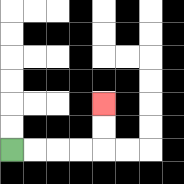{'start': '[0, 6]', 'end': '[4, 4]', 'path_directions': 'R,R,R,R,U,U', 'path_coordinates': '[[0, 6], [1, 6], [2, 6], [3, 6], [4, 6], [4, 5], [4, 4]]'}